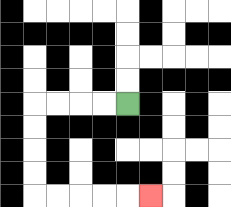{'start': '[5, 4]', 'end': '[6, 8]', 'path_directions': 'L,L,L,L,D,D,D,D,R,R,R,R,R', 'path_coordinates': '[[5, 4], [4, 4], [3, 4], [2, 4], [1, 4], [1, 5], [1, 6], [1, 7], [1, 8], [2, 8], [3, 8], [4, 8], [5, 8], [6, 8]]'}